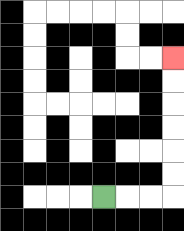{'start': '[4, 8]', 'end': '[7, 2]', 'path_directions': 'R,R,R,U,U,U,U,U,U', 'path_coordinates': '[[4, 8], [5, 8], [6, 8], [7, 8], [7, 7], [7, 6], [7, 5], [7, 4], [7, 3], [7, 2]]'}